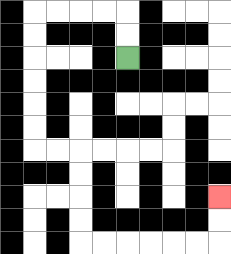{'start': '[5, 2]', 'end': '[9, 8]', 'path_directions': 'U,U,L,L,L,L,D,D,D,D,D,D,R,R,D,D,D,D,R,R,R,R,R,R,U,U', 'path_coordinates': '[[5, 2], [5, 1], [5, 0], [4, 0], [3, 0], [2, 0], [1, 0], [1, 1], [1, 2], [1, 3], [1, 4], [1, 5], [1, 6], [2, 6], [3, 6], [3, 7], [3, 8], [3, 9], [3, 10], [4, 10], [5, 10], [6, 10], [7, 10], [8, 10], [9, 10], [9, 9], [9, 8]]'}